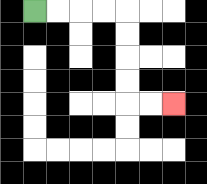{'start': '[1, 0]', 'end': '[7, 4]', 'path_directions': 'R,R,R,R,D,D,D,D,R,R', 'path_coordinates': '[[1, 0], [2, 0], [3, 0], [4, 0], [5, 0], [5, 1], [5, 2], [5, 3], [5, 4], [6, 4], [7, 4]]'}